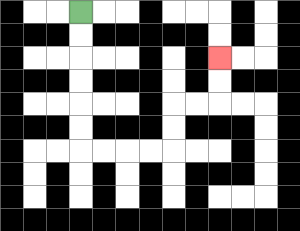{'start': '[3, 0]', 'end': '[9, 2]', 'path_directions': 'D,D,D,D,D,D,R,R,R,R,U,U,R,R,U,U', 'path_coordinates': '[[3, 0], [3, 1], [3, 2], [3, 3], [3, 4], [3, 5], [3, 6], [4, 6], [5, 6], [6, 6], [7, 6], [7, 5], [7, 4], [8, 4], [9, 4], [9, 3], [9, 2]]'}